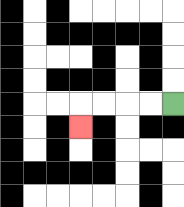{'start': '[7, 4]', 'end': '[3, 5]', 'path_directions': 'L,L,L,L,D', 'path_coordinates': '[[7, 4], [6, 4], [5, 4], [4, 4], [3, 4], [3, 5]]'}